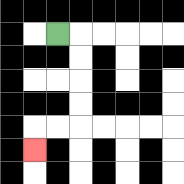{'start': '[2, 1]', 'end': '[1, 6]', 'path_directions': 'R,D,D,D,D,L,L,D', 'path_coordinates': '[[2, 1], [3, 1], [3, 2], [3, 3], [3, 4], [3, 5], [2, 5], [1, 5], [1, 6]]'}